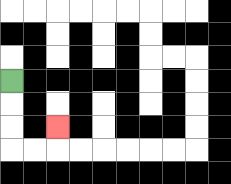{'start': '[0, 3]', 'end': '[2, 5]', 'path_directions': 'D,D,D,R,R,U', 'path_coordinates': '[[0, 3], [0, 4], [0, 5], [0, 6], [1, 6], [2, 6], [2, 5]]'}